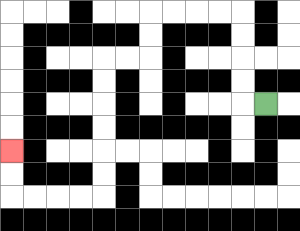{'start': '[11, 4]', 'end': '[0, 6]', 'path_directions': 'L,U,U,U,U,L,L,L,L,D,D,L,L,D,D,D,D,D,D,L,L,L,L,U,U', 'path_coordinates': '[[11, 4], [10, 4], [10, 3], [10, 2], [10, 1], [10, 0], [9, 0], [8, 0], [7, 0], [6, 0], [6, 1], [6, 2], [5, 2], [4, 2], [4, 3], [4, 4], [4, 5], [4, 6], [4, 7], [4, 8], [3, 8], [2, 8], [1, 8], [0, 8], [0, 7], [0, 6]]'}